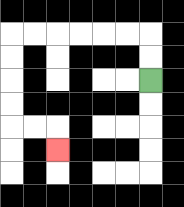{'start': '[6, 3]', 'end': '[2, 6]', 'path_directions': 'U,U,L,L,L,L,L,L,D,D,D,D,R,R,D', 'path_coordinates': '[[6, 3], [6, 2], [6, 1], [5, 1], [4, 1], [3, 1], [2, 1], [1, 1], [0, 1], [0, 2], [0, 3], [0, 4], [0, 5], [1, 5], [2, 5], [2, 6]]'}